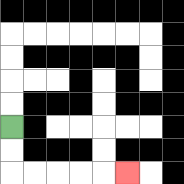{'start': '[0, 5]', 'end': '[5, 7]', 'path_directions': 'D,D,R,R,R,R,R', 'path_coordinates': '[[0, 5], [0, 6], [0, 7], [1, 7], [2, 7], [3, 7], [4, 7], [5, 7]]'}